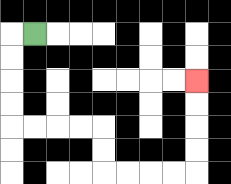{'start': '[1, 1]', 'end': '[8, 3]', 'path_directions': 'L,D,D,D,D,R,R,R,R,D,D,R,R,R,R,U,U,U,U', 'path_coordinates': '[[1, 1], [0, 1], [0, 2], [0, 3], [0, 4], [0, 5], [1, 5], [2, 5], [3, 5], [4, 5], [4, 6], [4, 7], [5, 7], [6, 7], [7, 7], [8, 7], [8, 6], [8, 5], [8, 4], [8, 3]]'}